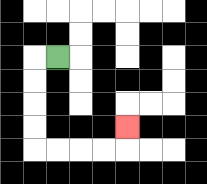{'start': '[2, 2]', 'end': '[5, 5]', 'path_directions': 'L,D,D,D,D,R,R,R,R,U', 'path_coordinates': '[[2, 2], [1, 2], [1, 3], [1, 4], [1, 5], [1, 6], [2, 6], [3, 6], [4, 6], [5, 6], [5, 5]]'}